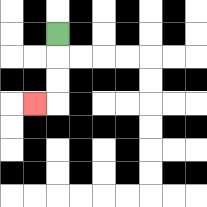{'start': '[2, 1]', 'end': '[1, 4]', 'path_directions': 'D,D,D,L', 'path_coordinates': '[[2, 1], [2, 2], [2, 3], [2, 4], [1, 4]]'}